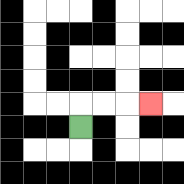{'start': '[3, 5]', 'end': '[6, 4]', 'path_directions': 'U,R,R,R', 'path_coordinates': '[[3, 5], [3, 4], [4, 4], [5, 4], [6, 4]]'}